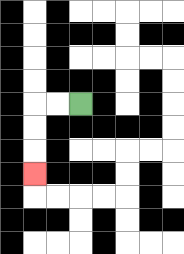{'start': '[3, 4]', 'end': '[1, 7]', 'path_directions': 'L,L,D,D,D', 'path_coordinates': '[[3, 4], [2, 4], [1, 4], [1, 5], [1, 6], [1, 7]]'}